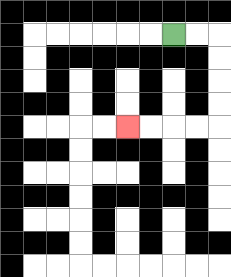{'start': '[7, 1]', 'end': '[5, 5]', 'path_directions': 'R,R,D,D,D,D,L,L,L,L', 'path_coordinates': '[[7, 1], [8, 1], [9, 1], [9, 2], [9, 3], [9, 4], [9, 5], [8, 5], [7, 5], [6, 5], [5, 5]]'}